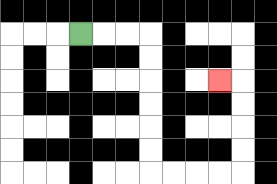{'start': '[3, 1]', 'end': '[9, 3]', 'path_directions': 'R,R,R,D,D,D,D,D,D,R,R,R,R,U,U,U,U,L', 'path_coordinates': '[[3, 1], [4, 1], [5, 1], [6, 1], [6, 2], [6, 3], [6, 4], [6, 5], [6, 6], [6, 7], [7, 7], [8, 7], [9, 7], [10, 7], [10, 6], [10, 5], [10, 4], [10, 3], [9, 3]]'}